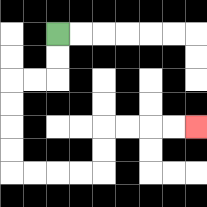{'start': '[2, 1]', 'end': '[8, 5]', 'path_directions': 'D,D,L,L,D,D,D,D,R,R,R,R,U,U,R,R,R,R', 'path_coordinates': '[[2, 1], [2, 2], [2, 3], [1, 3], [0, 3], [0, 4], [0, 5], [0, 6], [0, 7], [1, 7], [2, 7], [3, 7], [4, 7], [4, 6], [4, 5], [5, 5], [6, 5], [7, 5], [8, 5]]'}